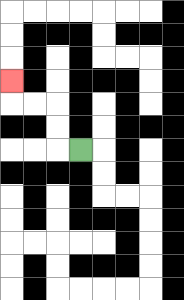{'start': '[3, 6]', 'end': '[0, 3]', 'path_directions': 'L,U,U,L,L,U', 'path_coordinates': '[[3, 6], [2, 6], [2, 5], [2, 4], [1, 4], [0, 4], [0, 3]]'}